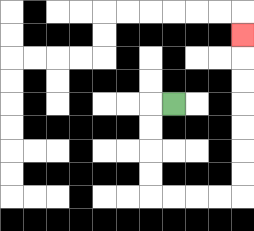{'start': '[7, 4]', 'end': '[10, 1]', 'path_directions': 'L,D,D,D,D,R,R,R,R,U,U,U,U,U,U,U', 'path_coordinates': '[[7, 4], [6, 4], [6, 5], [6, 6], [6, 7], [6, 8], [7, 8], [8, 8], [9, 8], [10, 8], [10, 7], [10, 6], [10, 5], [10, 4], [10, 3], [10, 2], [10, 1]]'}